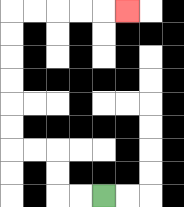{'start': '[4, 8]', 'end': '[5, 0]', 'path_directions': 'L,L,U,U,L,L,U,U,U,U,U,U,R,R,R,R,R', 'path_coordinates': '[[4, 8], [3, 8], [2, 8], [2, 7], [2, 6], [1, 6], [0, 6], [0, 5], [0, 4], [0, 3], [0, 2], [0, 1], [0, 0], [1, 0], [2, 0], [3, 0], [4, 0], [5, 0]]'}